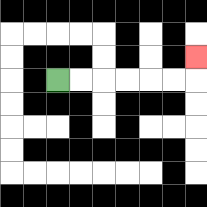{'start': '[2, 3]', 'end': '[8, 2]', 'path_directions': 'R,R,R,R,R,R,U', 'path_coordinates': '[[2, 3], [3, 3], [4, 3], [5, 3], [6, 3], [7, 3], [8, 3], [8, 2]]'}